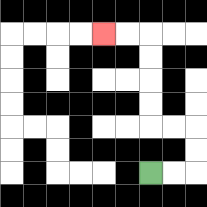{'start': '[6, 7]', 'end': '[4, 1]', 'path_directions': 'R,R,U,U,L,L,U,U,U,U,L,L', 'path_coordinates': '[[6, 7], [7, 7], [8, 7], [8, 6], [8, 5], [7, 5], [6, 5], [6, 4], [6, 3], [6, 2], [6, 1], [5, 1], [4, 1]]'}